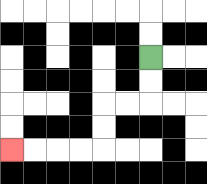{'start': '[6, 2]', 'end': '[0, 6]', 'path_directions': 'D,D,L,L,D,D,L,L,L,L', 'path_coordinates': '[[6, 2], [6, 3], [6, 4], [5, 4], [4, 4], [4, 5], [4, 6], [3, 6], [2, 6], [1, 6], [0, 6]]'}